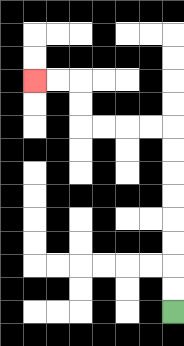{'start': '[7, 13]', 'end': '[1, 3]', 'path_directions': 'U,U,U,U,U,U,U,U,L,L,L,L,U,U,L,L', 'path_coordinates': '[[7, 13], [7, 12], [7, 11], [7, 10], [7, 9], [7, 8], [7, 7], [7, 6], [7, 5], [6, 5], [5, 5], [4, 5], [3, 5], [3, 4], [3, 3], [2, 3], [1, 3]]'}